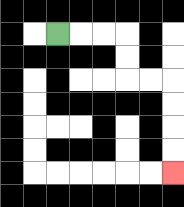{'start': '[2, 1]', 'end': '[7, 7]', 'path_directions': 'R,R,R,D,D,R,R,D,D,D,D', 'path_coordinates': '[[2, 1], [3, 1], [4, 1], [5, 1], [5, 2], [5, 3], [6, 3], [7, 3], [7, 4], [7, 5], [7, 6], [7, 7]]'}